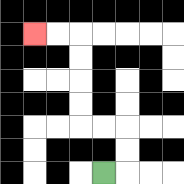{'start': '[4, 7]', 'end': '[1, 1]', 'path_directions': 'R,U,U,L,L,U,U,U,U,L,L', 'path_coordinates': '[[4, 7], [5, 7], [5, 6], [5, 5], [4, 5], [3, 5], [3, 4], [3, 3], [3, 2], [3, 1], [2, 1], [1, 1]]'}